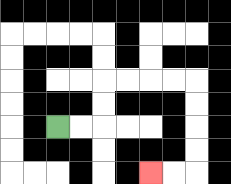{'start': '[2, 5]', 'end': '[6, 7]', 'path_directions': 'R,R,U,U,R,R,R,R,D,D,D,D,L,L', 'path_coordinates': '[[2, 5], [3, 5], [4, 5], [4, 4], [4, 3], [5, 3], [6, 3], [7, 3], [8, 3], [8, 4], [8, 5], [8, 6], [8, 7], [7, 7], [6, 7]]'}